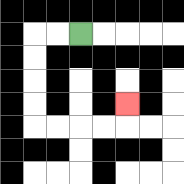{'start': '[3, 1]', 'end': '[5, 4]', 'path_directions': 'L,L,D,D,D,D,R,R,R,R,U', 'path_coordinates': '[[3, 1], [2, 1], [1, 1], [1, 2], [1, 3], [1, 4], [1, 5], [2, 5], [3, 5], [4, 5], [5, 5], [5, 4]]'}